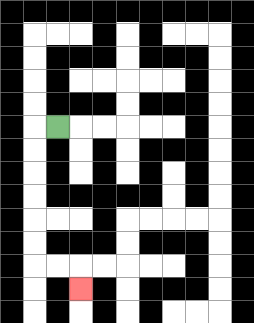{'start': '[2, 5]', 'end': '[3, 12]', 'path_directions': 'L,D,D,D,D,D,D,R,R,D', 'path_coordinates': '[[2, 5], [1, 5], [1, 6], [1, 7], [1, 8], [1, 9], [1, 10], [1, 11], [2, 11], [3, 11], [3, 12]]'}